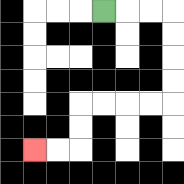{'start': '[4, 0]', 'end': '[1, 6]', 'path_directions': 'R,R,R,D,D,D,D,L,L,L,L,D,D,L,L', 'path_coordinates': '[[4, 0], [5, 0], [6, 0], [7, 0], [7, 1], [7, 2], [7, 3], [7, 4], [6, 4], [5, 4], [4, 4], [3, 4], [3, 5], [3, 6], [2, 6], [1, 6]]'}